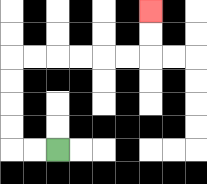{'start': '[2, 6]', 'end': '[6, 0]', 'path_directions': 'L,L,U,U,U,U,R,R,R,R,R,R,U,U', 'path_coordinates': '[[2, 6], [1, 6], [0, 6], [0, 5], [0, 4], [0, 3], [0, 2], [1, 2], [2, 2], [3, 2], [4, 2], [5, 2], [6, 2], [6, 1], [6, 0]]'}